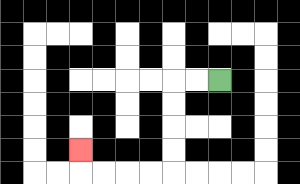{'start': '[9, 3]', 'end': '[3, 6]', 'path_directions': 'L,L,D,D,D,D,L,L,L,L,U', 'path_coordinates': '[[9, 3], [8, 3], [7, 3], [7, 4], [7, 5], [7, 6], [7, 7], [6, 7], [5, 7], [4, 7], [3, 7], [3, 6]]'}